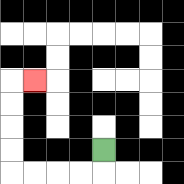{'start': '[4, 6]', 'end': '[1, 3]', 'path_directions': 'D,L,L,L,L,U,U,U,U,R', 'path_coordinates': '[[4, 6], [4, 7], [3, 7], [2, 7], [1, 7], [0, 7], [0, 6], [0, 5], [0, 4], [0, 3], [1, 3]]'}